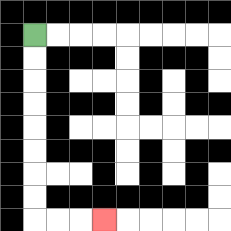{'start': '[1, 1]', 'end': '[4, 9]', 'path_directions': 'D,D,D,D,D,D,D,D,R,R,R', 'path_coordinates': '[[1, 1], [1, 2], [1, 3], [1, 4], [1, 5], [1, 6], [1, 7], [1, 8], [1, 9], [2, 9], [3, 9], [4, 9]]'}